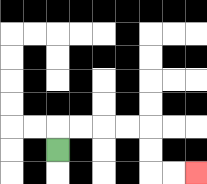{'start': '[2, 6]', 'end': '[8, 7]', 'path_directions': 'U,R,R,R,R,D,D,R,R', 'path_coordinates': '[[2, 6], [2, 5], [3, 5], [4, 5], [5, 5], [6, 5], [6, 6], [6, 7], [7, 7], [8, 7]]'}